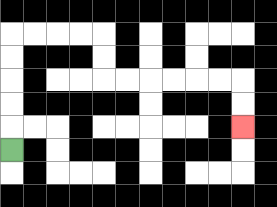{'start': '[0, 6]', 'end': '[10, 5]', 'path_directions': 'U,U,U,U,U,R,R,R,R,D,D,R,R,R,R,R,R,D,D', 'path_coordinates': '[[0, 6], [0, 5], [0, 4], [0, 3], [0, 2], [0, 1], [1, 1], [2, 1], [3, 1], [4, 1], [4, 2], [4, 3], [5, 3], [6, 3], [7, 3], [8, 3], [9, 3], [10, 3], [10, 4], [10, 5]]'}